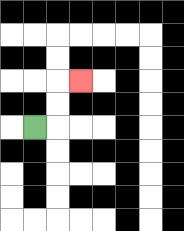{'start': '[1, 5]', 'end': '[3, 3]', 'path_directions': 'R,U,U,R', 'path_coordinates': '[[1, 5], [2, 5], [2, 4], [2, 3], [3, 3]]'}